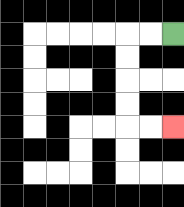{'start': '[7, 1]', 'end': '[7, 5]', 'path_directions': 'L,L,D,D,D,D,R,R', 'path_coordinates': '[[7, 1], [6, 1], [5, 1], [5, 2], [5, 3], [5, 4], [5, 5], [6, 5], [7, 5]]'}